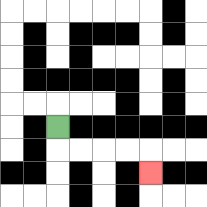{'start': '[2, 5]', 'end': '[6, 7]', 'path_directions': 'D,R,R,R,R,D', 'path_coordinates': '[[2, 5], [2, 6], [3, 6], [4, 6], [5, 6], [6, 6], [6, 7]]'}